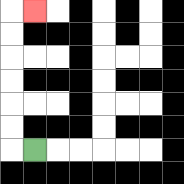{'start': '[1, 6]', 'end': '[1, 0]', 'path_directions': 'L,U,U,U,U,U,U,R', 'path_coordinates': '[[1, 6], [0, 6], [0, 5], [0, 4], [0, 3], [0, 2], [0, 1], [0, 0], [1, 0]]'}